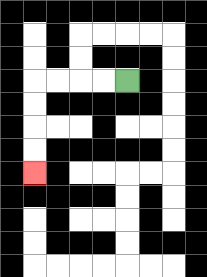{'start': '[5, 3]', 'end': '[1, 7]', 'path_directions': 'L,L,L,L,D,D,D,D', 'path_coordinates': '[[5, 3], [4, 3], [3, 3], [2, 3], [1, 3], [1, 4], [1, 5], [1, 6], [1, 7]]'}